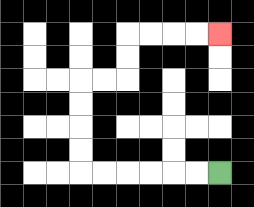{'start': '[9, 7]', 'end': '[9, 1]', 'path_directions': 'L,L,L,L,L,L,U,U,U,U,R,R,U,U,R,R,R,R', 'path_coordinates': '[[9, 7], [8, 7], [7, 7], [6, 7], [5, 7], [4, 7], [3, 7], [3, 6], [3, 5], [3, 4], [3, 3], [4, 3], [5, 3], [5, 2], [5, 1], [6, 1], [7, 1], [8, 1], [9, 1]]'}